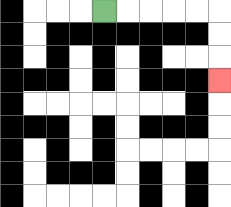{'start': '[4, 0]', 'end': '[9, 3]', 'path_directions': 'R,R,R,R,R,D,D,D', 'path_coordinates': '[[4, 0], [5, 0], [6, 0], [7, 0], [8, 0], [9, 0], [9, 1], [9, 2], [9, 3]]'}